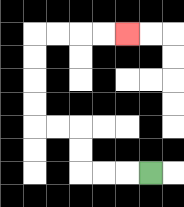{'start': '[6, 7]', 'end': '[5, 1]', 'path_directions': 'L,L,L,U,U,L,L,U,U,U,U,R,R,R,R', 'path_coordinates': '[[6, 7], [5, 7], [4, 7], [3, 7], [3, 6], [3, 5], [2, 5], [1, 5], [1, 4], [1, 3], [1, 2], [1, 1], [2, 1], [3, 1], [4, 1], [5, 1]]'}